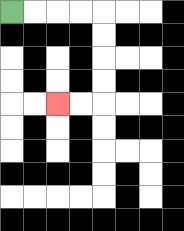{'start': '[0, 0]', 'end': '[2, 4]', 'path_directions': 'R,R,R,R,D,D,D,D,L,L', 'path_coordinates': '[[0, 0], [1, 0], [2, 0], [3, 0], [4, 0], [4, 1], [4, 2], [4, 3], [4, 4], [3, 4], [2, 4]]'}